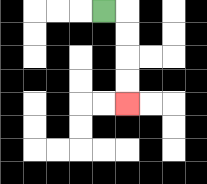{'start': '[4, 0]', 'end': '[5, 4]', 'path_directions': 'R,D,D,D,D', 'path_coordinates': '[[4, 0], [5, 0], [5, 1], [5, 2], [5, 3], [5, 4]]'}